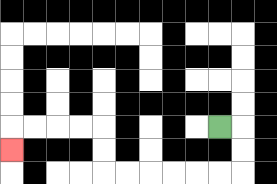{'start': '[9, 5]', 'end': '[0, 6]', 'path_directions': 'R,D,D,L,L,L,L,L,L,U,U,L,L,L,L,D', 'path_coordinates': '[[9, 5], [10, 5], [10, 6], [10, 7], [9, 7], [8, 7], [7, 7], [6, 7], [5, 7], [4, 7], [4, 6], [4, 5], [3, 5], [2, 5], [1, 5], [0, 5], [0, 6]]'}